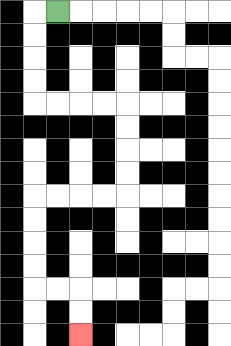{'start': '[2, 0]', 'end': '[3, 14]', 'path_directions': 'L,D,D,D,D,R,R,R,R,D,D,D,D,L,L,L,L,D,D,D,D,R,R,D,D', 'path_coordinates': '[[2, 0], [1, 0], [1, 1], [1, 2], [1, 3], [1, 4], [2, 4], [3, 4], [4, 4], [5, 4], [5, 5], [5, 6], [5, 7], [5, 8], [4, 8], [3, 8], [2, 8], [1, 8], [1, 9], [1, 10], [1, 11], [1, 12], [2, 12], [3, 12], [3, 13], [3, 14]]'}